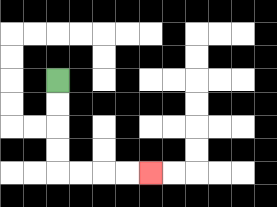{'start': '[2, 3]', 'end': '[6, 7]', 'path_directions': 'D,D,D,D,R,R,R,R', 'path_coordinates': '[[2, 3], [2, 4], [2, 5], [2, 6], [2, 7], [3, 7], [4, 7], [5, 7], [6, 7]]'}